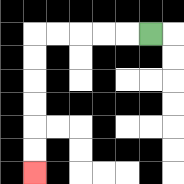{'start': '[6, 1]', 'end': '[1, 7]', 'path_directions': 'L,L,L,L,L,D,D,D,D,D,D', 'path_coordinates': '[[6, 1], [5, 1], [4, 1], [3, 1], [2, 1], [1, 1], [1, 2], [1, 3], [1, 4], [1, 5], [1, 6], [1, 7]]'}